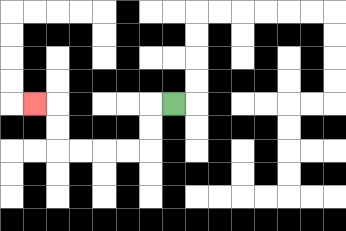{'start': '[7, 4]', 'end': '[1, 4]', 'path_directions': 'L,D,D,L,L,L,L,U,U,L', 'path_coordinates': '[[7, 4], [6, 4], [6, 5], [6, 6], [5, 6], [4, 6], [3, 6], [2, 6], [2, 5], [2, 4], [1, 4]]'}